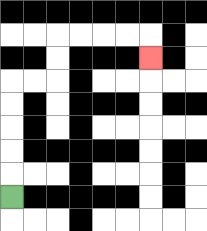{'start': '[0, 8]', 'end': '[6, 2]', 'path_directions': 'U,U,U,U,U,R,R,U,U,R,R,R,R,D', 'path_coordinates': '[[0, 8], [0, 7], [0, 6], [0, 5], [0, 4], [0, 3], [1, 3], [2, 3], [2, 2], [2, 1], [3, 1], [4, 1], [5, 1], [6, 1], [6, 2]]'}